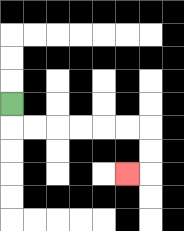{'start': '[0, 4]', 'end': '[5, 7]', 'path_directions': 'D,R,R,R,R,R,R,D,D,L', 'path_coordinates': '[[0, 4], [0, 5], [1, 5], [2, 5], [3, 5], [4, 5], [5, 5], [6, 5], [6, 6], [6, 7], [5, 7]]'}